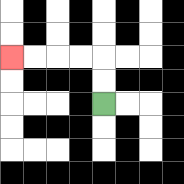{'start': '[4, 4]', 'end': '[0, 2]', 'path_directions': 'U,U,L,L,L,L', 'path_coordinates': '[[4, 4], [4, 3], [4, 2], [3, 2], [2, 2], [1, 2], [0, 2]]'}